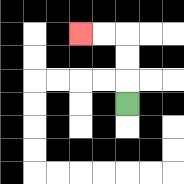{'start': '[5, 4]', 'end': '[3, 1]', 'path_directions': 'U,U,U,L,L', 'path_coordinates': '[[5, 4], [5, 3], [5, 2], [5, 1], [4, 1], [3, 1]]'}